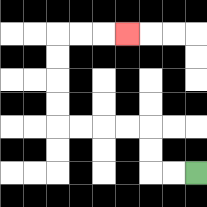{'start': '[8, 7]', 'end': '[5, 1]', 'path_directions': 'L,L,U,U,L,L,L,L,U,U,U,U,R,R,R', 'path_coordinates': '[[8, 7], [7, 7], [6, 7], [6, 6], [6, 5], [5, 5], [4, 5], [3, 5], [2, 5], [2, 4], [2, 3], [2, 2], [2, 1], [3, 1], [4, 1], [5, 1]]'}